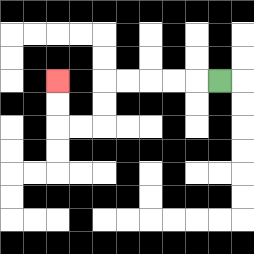{'start': '[9, 3]', 'end': '[2, 3]', 'path_directions': 'L,L,L,L,L,D,D,L,L,U,U', 'path_coordinates': '[[9, 3], [8, 3], [7, 3], [6, 3], [5, 3], [4, 3], [4, 4], [4, 5], [3, 5], [2, 5], [2, 4], [2, 3]]'}